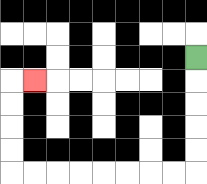{'start': '[8, 2]', 'end': '[1, 3]', 'path_directions': 'D,D,D,D,D,L,L,L,L,L,L,L,L,U,U,U,U,R', 'path_coordinates': '[[8, 2], [8, 3], [8, 4], [8, 5], [8, 6], [8, 7], [7, 7], [6, 7], [5, 7], [4, 7], [3, 7], [2, 7], [1, 7], [0, 7], [0, 6], [0, 5], [0, 4], [0, 3], [1, 3]]'}